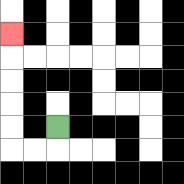{'start': '[2, 5]', 'end': '[0, 1]', 'path_directions': 'D,L,L,U,U,U,U,U', 'path_coordinates': '[[2, 5], [2, 6], [1, 6], [0, 6], [0, 5], [0, 4], [0, 3], [0, 2], [0, 1]]'}